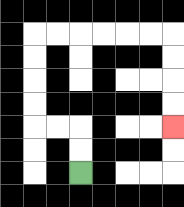{'start': '[3, 7]', 'end': '[7, 5]', 'path_directions': 'U,U,L,L,U,U,U,U,R,R,R,R,R,R,D,D,D,D', 'path_coordinates': '[[3, 7], [3, 6], [3, 5], [2, 5], [1, 5], [1, 4], [1, 3], [1, 2], [1, 1], [2, 1], [3, 1], [4, 1], [5, 1], [6, 1], [7, 1], [7, 2], [7, 3], [7, 4], [7, 5]]'}